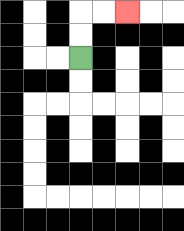{'start': '[3, 2]', 'end': '[5, 0]', 'path_directions': 'U,U,R,R', 'path_coordinates': '[[3, 2], [3, 1], [3, 0], [4, 0], [5, 0]]'}